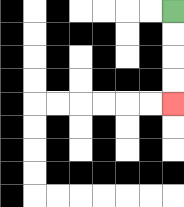{'start': '[7, 0]', 'end': '[7, 4]', 'path_directions': 'D,D,D,D', 'path_coordinates': '[[7, 0], [7, 1], [7, 2], [7, 3], [7, 4]]'}